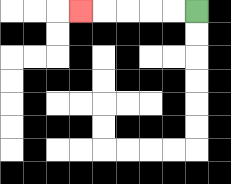{'start': '[8, 0]', 'end': '[3, 0]', 'path_directions': 'L,L,L,L,L', 'path_coordinates': '[[8, 0], [7, 0], [6, 0], [5, 0], [4, 0], [3, 0]]'}